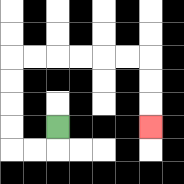{'start': '[2, 5]', 'end': '[6, 5]', 'path_directions': 'D,L,L,U,U,U,U,R,R,R,R,R,R,D,D,D', 'path_coordinates': '[[2, 5], [2, 6], [1, 6], [0, 6], [0, 5], [0, 4], [0, 3], [0, 2], [1, 2], [2, 2], [3, 2], [4, 2], [5, 2], [6, 2], [6, 3], [6, 4], [6, 5]]'}